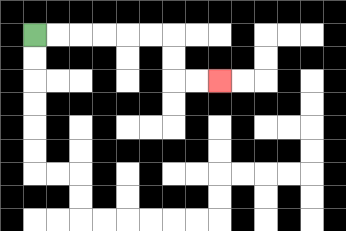{'start': '[1, 1]', 'end': '[9, 3]', 'path_directions': 'R,R,R,R,R,R,D,D,R,R', 'path_coordinates': '[[1, 1], [2, 1], [3, 1], [4, 1], [5, 1], [6, 1], [7, 1], [7, 2], [7, 3], [8, 3], [9, 3]]'}